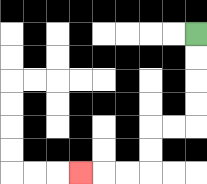{'start': '[8, 1]', 'end': '[3, 7]', 'path_directions': 'D,D,D,D,L,L,D,D,L,L,L', 'path_coordinates': '[[8, 1], [8, 2], [8, 3], [8, 4], [8, 5], [7, 5], [6, 5], [6, 6], [6, 7], [5, 7], [4, 7], [3, 7]]'}